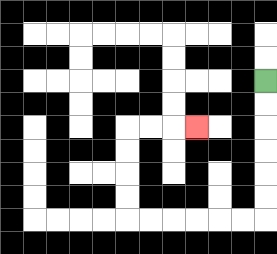{'start': '[11, 3]', 'end': '[8, 5]', 'path_directions': 'D,D,D,D,D,D,L,L,L,L,L,L,U,U,U,U,R,R,R', 'path_coordinates': '[[11, 3], [11, 4], [11, 5], [11, 6], [11, 7], [11, 8], [11, 9], [10, 9], [9, 9], [8, 9], [7, 9], [6, 9], [5, 9], [5, 8], [5, 7], [5, 6], [5, 5], [6, 5], [7, 5], [8, 5]]'}